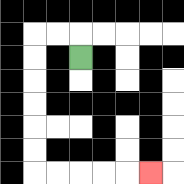{'start': '[3, 2]', 'end': '[6, 7]', 'path_directions': 'U,L,L,D,D,D,D,D,D,R,R,R,R,R', 'path_coordinates': '[[3, 2], [3, 1], [2, 1], [1, 1], [1, 2], [1, 3], [1, 4], [1, 5], [1, 6], [1, 7], [2, 7], [3, 7], [4, 7], [5, 7], [6, 7]]'}